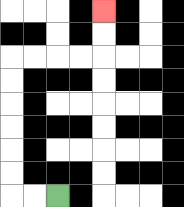{'start': '[2, 8]', 'end': '[4, 0]', 'path_directions': 'L,L,U,U,U,U,U,U,R,R,R,R,U,U', 'path_coordinates': '[[2, 8], [1, 8], [0, 8], [0, 7], [0, 6], [0, 5], [0, 4], [0, 3], [0, 2], [1, 2], [2, 2], [3, 2], [4, 2], [4, 1], [4, 0]]'}